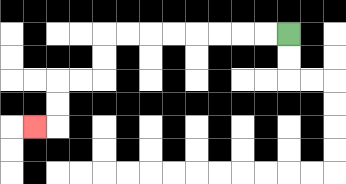{'start': '[12, 1]', 'end': '[1, 5]', 'path_directions': 'L,L,L,L,L,L,L,L,D,D,L,L,D,D,L', 'path_coordinates': '[[12, 1], [11, 1], [10, 1], [9, 1], [8, 1], [7, 1], [6, 1], [5, 1], [4, 1], [4, 2], [4, 3], [3, 3], [2, 3], [2, 4], [2, 5], [1, 5]]'}